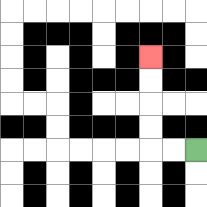{'start': '[8, 6]', 'end': '[6, 2]', 'path_directions': 'L,L,U,U,U,U', 'path_coordinates': '[[8, 6], [7, 6], [6, 6], [6, 5], [6, 4], [6, 3], [6, 2]]'}